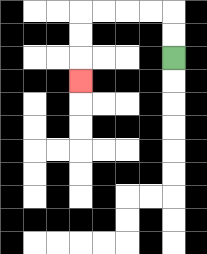{'start': '[7, 2]', 'end': '[3, 3]', 'path_directions': 'U,U,L,L,L,L,D,D,D', 'path_coordinates': '[[7, 2], [7, 1], [7, 0], [6, 0], [5, 0], [4, 0], [3, 0], [3, 1], [3, 2], [3, 3]]'}